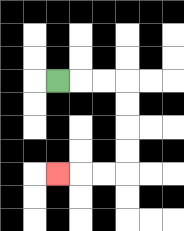{'start': '[2, 3]', 'end': '[2, 7]', 'path_directions': 'R,R,R,D,D,D,D,L,L,L', 'path_coordinates': '[[2, 3], [3, 3], [4, 3], [5, 3], [5, 4], [5, 5], [5, 6], [5, 7], [4, 7], [3, 7], [2, 7]]'}